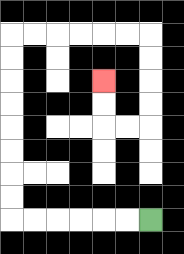{'start': '[6, 9]', 'end': '[4, 3]', 'path_directions': 'L,L,L,L,L,L,U,U,U,U,U,U,U,U,R,R,R,R,R,R,D,D,D,D,L,L,U,U', 'path_coordinates': '[[6, 9], [5, 9], [4, 9], [3, 9], [2, 9], [1, 9], [0, 9], [0, 8], [0, 7], [0, 6], [0, 5], [0, 4], [0, 3], [0, 2], [0, 1], [1, 1], [2, 1], [3, 1], [4, 1], [5, 1], [6, 1], [6, 2], [6, 3], [6, 4], [6, 5], [5, 5], [4, 5], [4, 4], [4, 3]]'}